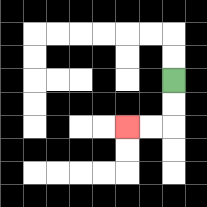{'start': '[7, 3]', 'end': '[5, 5]', 'path_directions': 'D,D,L,L', 'path_coordinates': '[[7, 3], [7, 4], [7, 5], [6, 5], [5, 5]]'}